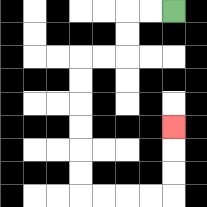{'start': '[7, 0]', 'end': '[7, 5]', 'path_directions': 'L,L,D,D,L,L,D,D,D,D,D,D,R,R,R,R,U,U,U', 'path_coordinates': '[[7, 0], [6, 0], [5, 0], [5, 1], [5, 2], [4, 2], [3, 2], [3, 3], [3, 4], [3, 5], [3, 6], [3, 7], [3, 8], [4, 8], [5, 8], [6, 8], [7, 8], [7, 7], [7, 6], [7, 5]]'}